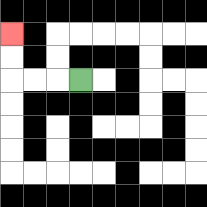{'start': '[3, 3]', 'end': '[0, 1]', 'path_directions': 'L,L,L,U,U', 'path_coordinates': '[[3, 3], [2, 3], [1, 3], [0, 3], [0, 2], [0, 1]]'}